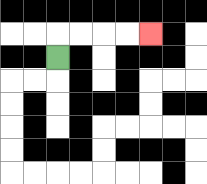{'start': '[2, 2]', 'end': '[6, 1]', 'path_directions': 'U,R,R,R,R', 'path_coordinates': '[[2, 2], [2, 1], [3, 1], [4, 1], [5, 1], [6, 1]]'}